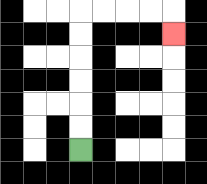{'start': '[3, 6]', 'end': '[7, 1]', 'path_directions': 'U,U,U,U,U,U,R,R,R,R,D', 'path_coordinates': '[[3, 6], [3, 5], [3, 4], [3, 3], [3, 2], [3, 1], [3, 0], [4, 0], [5, 0], [6, 0], [7, 0], [7, 1]]'}